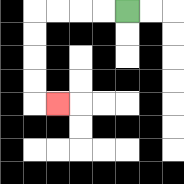{'start': '[5, 0]', 'end': '[2, 4]', 'path_directions': 'L,L,L,L,D,D,D,D,R', 'path_coordinates': '[[5, 0], [4, 0], [3, 0], [2, 0], [1, 0], [1, 1], [1, 2], [1, 3], [1, 4], [2, 4]]'}